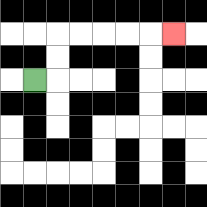{'start': '[1, 3]', 'end': '[7, 1]', 'path_directions': 'R,U,U,R,R,R,R,R', 'path_coordinates': '[[1, 3], [2, 3], [2, 2], [2, 1], [3, 1], [4, 1], [5, 1], [6, 1], [7, 1]]'}